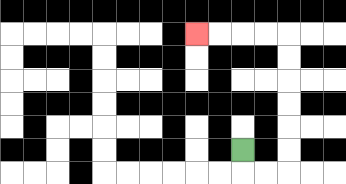{'start': '[10, 6]', 'end': '[8, 1]', 'path_directions': 'D,R,R,U,U,U,U,U,U,L,L,L,L', 'path_coordinates': '[[10, 6], [10, 7], [11, 7], [12, 7], [12, 6], [12, 5], [12, 4], [12, 3], [12, 2], [12, 1], [11, 1], [10, 1], [9, 1], [8, 1]]'}